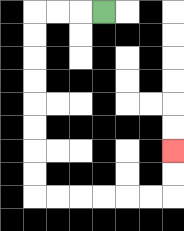{'start': '[4, 0]', 'end': '[7, 6]', 'path_directions': 'L,L,L,D,D,D,D,D,D,D,D,R,R,R,R,R,R,U,U', 'path_coordinates': '[[4, 0], [3, 0], [2, 0], [1, 0], [1, 1], [1, 2], [1, 3], [1, 4], [1, 5], [1, 6], [1, 7], [1, 8], [2, 8], [3, 8], [4, 8], [5, 8], [6, 8], [7, 8], [7, 7], [7, 6]]'}